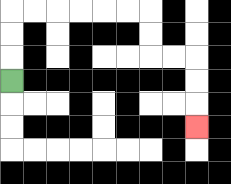{'start': '[0, 3]', 'end': '[8, 5]', 'path_directions': 'U,U,U,R,R,R,R,R,R,D,D,R,R,D,D,D', 'path_coordinates': '[[0, 3], [0, 2], [0, 1], [0, 0], [1, 0], [2, 0], [3, 0], [4, 0], [5, 0], [6, 0], [6, 1], [6, 2], [7, 2], [8, 2], [8, 3], [8, 4], [8, 5]]'}